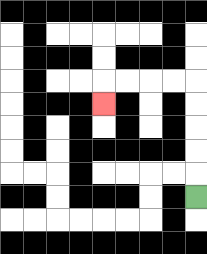{'start': '[8, 8]', 'end': '[4, 4]', 'path_directions': 'U,U,U,U,U,L,L,L,L,D', 'path_coordinates': '[[8, 8], [8, 7], [8, 6], [8, 5], [8, 4], [8, 3], [7, 3], [6, 3], [5, 3], [4, 3], [4, 4]]'}